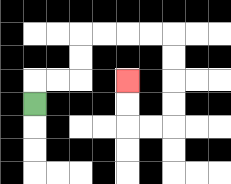{'start': '[1, 4]', 'end': '[5, 3]', 'path_directions': 'U,R,R,U,U,R,R,R,R,D,D,D,D,L,L,U,U', 'path_coordinates': '[[1, 4], [1, 3], [2, 3], [3, 3], [3, 2], [3, 1], [4, 1], [5, 1], [6, 1], [7, 1], [7, 2], [7, 3], [7, 4], [7, 5], [6, 5], [5, 5], [5, 4], [5, 3]]'}